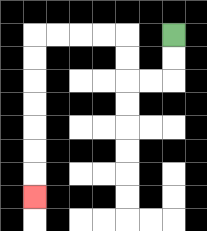{'start': '[7, 1]', 'end': '[1, 8]', 'path_directions': 'D,D,L,L,U,U,L,L,L,L,D,D,D,D,D,D,D', 'path_coordinates': '[[7, 1], [7, 2], [7, 3], [6, 3], [5, 3], [5, 2], [5, 1], [4, 1], [3, 1], [2, 1], [1, 1], [1, 2], [1, 3], [1, 4], [1, 5], [1, 6], [1, 7], [1, 8]]'}